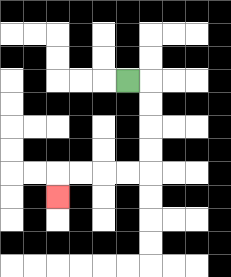{'start': '[5, 3]', 'end': '[2, 8]', 'path_directions': 'R,D,D,D,D,L,L,L,L,D', 'path_coordinates': '[[5, 3], [6, 3], [6, 4], [6, 5], [6, 6], [6, 7], [5, 7], [4, 7], [3, 7], [2, 7], [2, 8]]'}